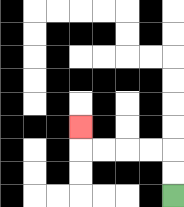{'start': '[7, 8]', 'end': '[3, 5]', 'path_directions': 'U,U,L,L,L,L,U', 'path_coordinates': '[[7, 8], [7, 7], [7, 6], [6, 6], [5, 6], [4, 6], [3, 6], [3, 5]]'}